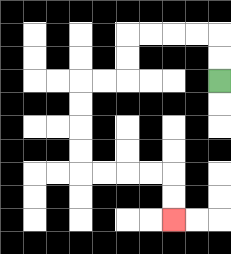{'start': '[9, 3]', 'end': '[7, 9]', 'path_directions': 'U,U,L,L,L,L,D,D,L,L,D,D,D,D,R,R,R,R,D,D', 'path_coordinates': '[[9, 3], [9, 2], [9, 1], [8, 1], [7, 1], [6, 1], [5, 1], [5, 2], [5, 3], [4, 3], [3, 3], [3, 4], [3, 5], [3, 6], [3, 7], [4, 7], [5, 7], [6, 7], [7, 7], [7, 8], [7, 9]]'}